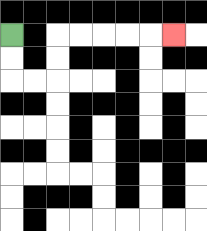{'start': '[0, 1]', 'end': '[7, 1]', 'path_directions': 'D,D,R,R,U,U,R,R,R,R,R', 'path_coordinates': '[[0, 1], [0, 2], [0, 3], [1, 3], [2, 3], [2, 2], [2, 1], [3, 1], [4, 1], [5, 1], [6, 1], [7, 1]]'}